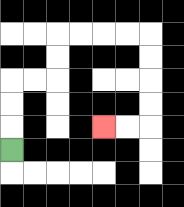{'start': '[0, 6]', 'end': '[4, 5]', 'path_directions': 'U,U,U,R,R,U,U,R,R,R,R,D,D,D,D,L,L', 'path_coordinates': '[[0, 6], [0, 5], [0, 4], [0, 3], [1, 3], [2, 3], [2, 2], [2, 1], [3, 1], [4, 1], [5, 1], [6, 1], [6, 2], [6, 3], [6, 4], [6, 5], [5, 5], [4, 5]]'}